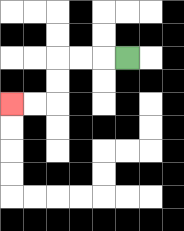{'start': '[5, 2]', 'end': '[0, 4]', 'path_directions': 'L,L,L,D,D,L,L', 'path_coordinates': '[[5, 2], [4, 2], [3, 2], [2, 2], [2, 3], [2, 4], [1, 4], [0, 4]]'}